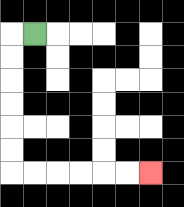{'start': '[1, 1]', 'end': '[6, 7]', 'path_directions': 'L,D,D,D,D,D,D,R,R,R,R,R,R', 'path_coordinates': '[[1, 1], [0, 1], [0, 2], [0, 3], [0, 4], [0, 5], [0, 6], [0, 7], [1, 7], [2, 7], [3, 7], [4, 7], [5, 7], [6, 7]]'}